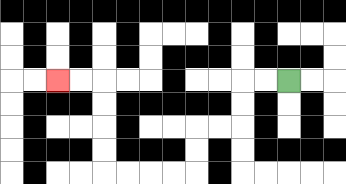{'start': '[12, 3]', 'end': '[2, 3]', 'path_directions': 'L,L,D,D,L,L,D,D,L,L,L,L,U,U,U,U,L,L', 'path_coordinates': '[[12, 3], [11, 3], [10, 3], [10, 4], [10, 5], [9, 5], [8, 5], [8, 6], [8, 7], [7, 7], [6, 7], [5, 7], [4, 7], [4, 6], [4, 5], [4, 4], [4, 3], [3, 3], [2, 3]]'}